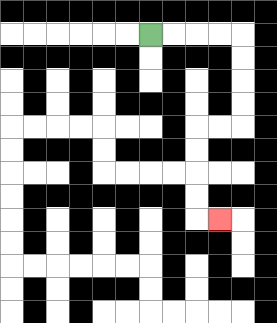{'start': '[6, 1]', 'end': '[9, 9]', 'path_directions': 'R,R,R,R,D,D,D,D,L,L,D,D,D,D,R', 'path_coordinates': '[[6, 1], [7, 1], [8, 1], [9, 1], [10, 1], [10, 2], [10, 3], [10, 4], [10, 5], [9, 5], [8, 5], [8, 6], [8, 7], [8, 8], [8, 9], [9, 9]]'}